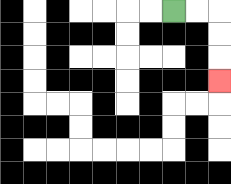{'start': '[7, 0]', 'end': '[9, 3]', 'path_directions': 'R,R,D,D,D', 'path_coordinates': '[[7, 0], [8, 0], [9, 0], [9, 1], [9, 2], [9, 3]]'}